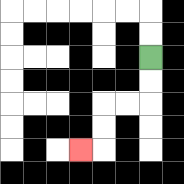{'start': '[6, 2]', 'end': '[3, 6]', 'path_directions': 'D,D,L,L,D,D,L', 'path_coordinates': '[[6, 2], [6, 3], [6, 4], [5, 4], [4, 4], [4, 5], [4, 6], [3, 6]]'}